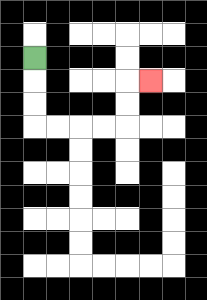{'start': '[1, 2]', 'end': '[6, 3]', 'path_directions': 'D,D,D,R,R,R,R,U,U,R', 'path_coordinates': '[[1, 2], [1, 3], [1, 4], [1, 5], [2, 5], [3, 5], [4, 5], [5, 5], [5, 4], [5, 3], [6, 3]]'}